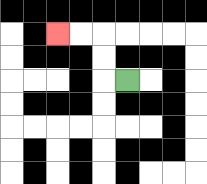{'start': '[5, 3]', 'end': '[2, 1]', 'path_directions': 'L,U,U,L,L', 'path_coordinates': '[[5, 3], [4, 3], [4, 2], [4, 1], [3, 1], [2, 1]]'}